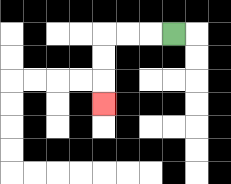{'start': '[7, 1]', 'end': '[4, 4]', 'path_directions': 'L,L,L,D,D,D', 'path_coordinates': '[[7, 1], [6, 1], [5, 1], [4, 1], [4, 2], [4, 3], [4, 4]]'}